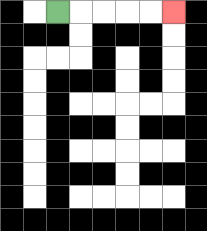{'start': '[2, 0]', 'end': '[7, 0]', 'path_directions': 'R,R,R,R,R', 'path_coordinates': '[[2, 0], [3, 0], [4, 0], [5, 0], [6, 0], [7, 0]]'}